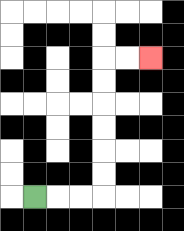{'start': '[1, 8]', 'end': '[6, 2]', 'path_directions': 'R,R,R,U,U,U,U,U,U,R,R', 'path_coordinates': '[[1, 8], [2, 8], [3, 8], [4, 8], [4, 7], [4, 6], [4, 5], [4, 4], [4, 3], [4, 2], [5, 2], [6, 2]]'}